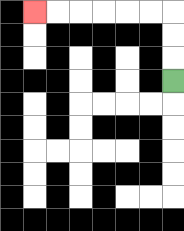{'start': '[7, 3]', 'end': '[1, 0]', 'path_directions': 'U,U,U,L,L,L,L,L,L', 'path_coordinates': '[[7, 3], [7, 2], [7, 1], [7, 0], [6, 0], [5, 0], [4, 0], [3, 0], [2, 0], [1, 0]]'}